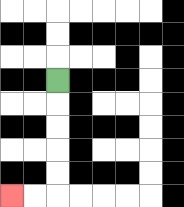{'start': '[2, 3]', 'end': '[0, 8]', 'path_directions': 'D,D,D,D,D,L,L', 'path_coordinates': '[[2, 3], [2, 4], [2, 5], [2, 6], [2, 7], [2, 8], [1, 8], [0, 8]]'}